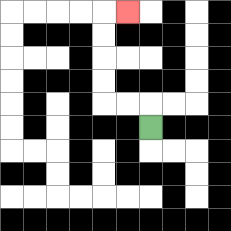{'start': '[6, 5]', 'end': '[5, 0]', 'path_directions': 'U,L,L,U,U,U,U,R', 'path_coordinates': '[[6, 5], [6, 4], [5, 4], [4, 4], [4, 3], [4, 2], [4, 1], [4, 0], [5, 0]]'}